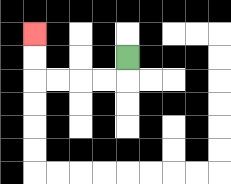{'start': '[5, 2]', 'end': '[1, 1]', 'path_directions': 'D,L,L,L,L,U,U', 'path_coordinates': '[[5, 2], [5, 3], [4, 3], [3, 3], [2, 3], [1, 3], [1, 2], [1, 1]]'}